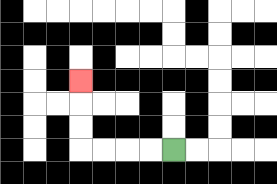{'start': '[7, 6]', 'end': '[3, 3]', 'path_directions': 'L,L,L,L,U,U,U', 'path_coordinates': '[[7, 6], [6, 6], [5, 6], [4, 6], [3, 6], [3, 5], [3, 4], [3, 3]]'}